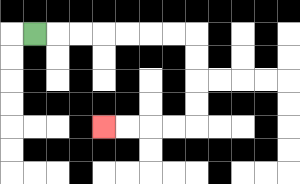{'start': '[1, 1]', 'end': '[4, 5]', 'path_directions': 'R,R,R,R,R,R,R,D,D,D,D,L,L,L,L', 'path_coordinates': '[[1, 1], [2, 1], [3, 1], [4, 1], [5, 1], [6, 1], [7, 1], [8, 1], [8, 2], [8, 3], [8, 4], [8, 5], [7, 5], [6, 5], [5, 5], [4, 5]]'}